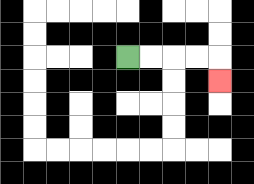{'start': '[5, 2]', 'end': '[9, 3]', 'path_directions': 'R,R,R,R,D', 'path_coordinates': '[[5, 2], [6, 2], [7, 2], [8, 2], [9, 2], [9, 3]]'}